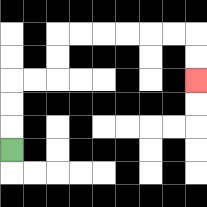{'start': '[0, 6]', 'end': '[8, 3]', 'path_directions': 'U,U,U,R,R,U,U,R,R,R,R,R,R,D,D', 'path_coordinates': '[[0, 6], [0, 5], [0, 4], [0, 3], [1, 3], [2, 3], [2, 2], [2, 1], [3, 1], [4, 1], [5, 1], [6, 1], [7, 1], [8, 1], [8, 2], [8, 3]]'}